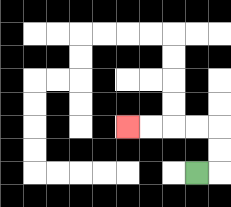{'start': '[8, 7]', 'end': '[5, 5]', 'path_directions': 'R,U,U,L,L,L,L', 'path_coordinates': '[[8, 7], [9, 7], [9, 6], [9, 5], [8, 5], [7, 5], [6, 5], [5, 5]]'}